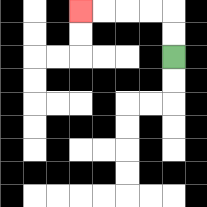{'start': '[7, 2]', 'end': '[3, 0]', 'path_directions': 'U,U,L,L,L,L', 'path_coordinates': '[[7, 2], [7, 1], [7, 0], [6, 0], [5, 0], [4, 0], [3, 0]]'}